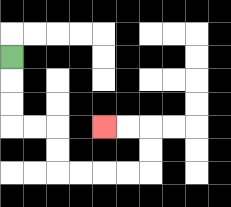{'start': '[0, 2]', 'end': '[4, 5]', 'path_directions': 'D,D,D,R,R,D,D,R,R,R,R,U,U,L,L', 'path_coordinates': '[[0, 2], [0, 3], [0, 4], [0, 5], [1, 5], [2, 5], [2, 6], [2, 7], [3, 7], [4, 7], [5, 7], [6, 7], [6, 6], [6, 5], [5, 5], [4, 5]]'}